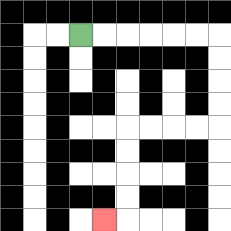{'start': '[3, 1]', 'end': '[4, 9]', 'path_directions': 'R,R,R,R,R,R,D,D,D,D,L,L,L,L,D,D,D,D,L', 'path_coordinates': '[[3, 1], [4, 1], [5, 1], [6, 1], [7, 1], [8, 1], [9, 1], [9, 2], [9, 3], [9, 4], [9, 5], [8, 5], [7, 5], [6, 5], [5, 5], [5, 6], [5, 7], [5, 8], [5, 9], [4, 9]]'}